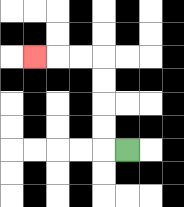{'start': '[5, 6]', 'end': '[1, 2]', 'path_directions': 'L,U,U,U,U,L,L,L', 'path_coordinates': '[[5, 6], [4, 6], [4, 5], [4, 4], [4, 3], [4, 2], [3, 2], [2, 2], [1, 2]]'}